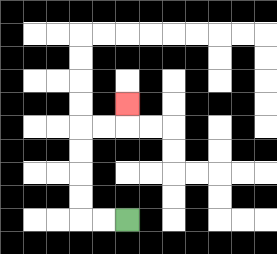{'start': '[5, 9]', 'end': '[5, 4]', 'path_directions': 'L,L,U,U,U,U,R,R,U', 'path_coordinates': '[[5, 9], [4, 9], [3, 9], [3, 8], [3, 7], [3, 6], [3, 5], [4, 5], [5, 5], [5, 4]]'}